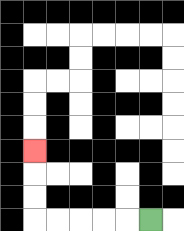{'start': '[6, 9]', 'end': '[1, 6]', 'path_directions': 'L,L,L,L,L,U,U,U', 'path_coordinates': '[[6, 9], [5, 9], [4, 9], [3, 9], [2, 9], [1, 9], [1, 8], [1, 7], [1, 6]]'}